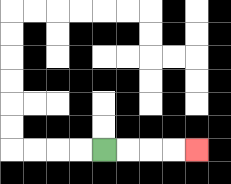{'start': '[4, 6]', 'end': '[8, 6]', 'path_directions': 'R,R,R,R', 'path_coordinates': '[[4, 6], [5, 6], [6, 6], [7, 6], [8, 6]]'}